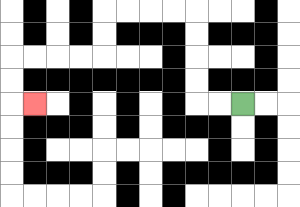{'start': '[10, 4]', 'end': '[1, 4]', 'path_directions': 'L,L,U,U,U,U,L,L,L,L,D,D,L,L,L,L,D,D,R', 'path_coordinates': '[[10, 4], [9, 4], [8, 4], [8, 3], [8, 2], [8, 1], [8, 0], [7, 0], [6, 0], [5, 0], [4, 0], [4, 1], [4, 2], [3, 2], [2, 2], [1, 2], [0, 2], [0, 3], [0, 4], [1, 4]]'}